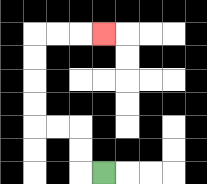{'start': '[4, 7]', 'end': '[4, 1]', 'path_directions': 'L,U,U,L,L,U,U,U,U,R,R,R', 'path_coordinates': '[[4, 7], [3, 7], [3, 6], [3, 5], [2, 5], [1, 5], [1, 4], [1, 3], [1, 2], [1, 1], [2, 1], [3, 1], [4, 1]]'}